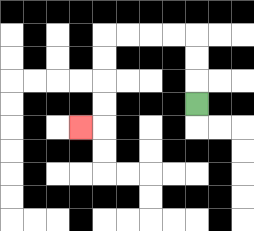{'start': '[8, 4]', 'end': '[3, 5]', 'path_directions': 'U,U,U,L,L,L,L,D,D,D,D,L', 'path_coordinates': '[[8, 4], [8, 3], [8, 2], [8, 1], [7, 1], [6, 1], [5, 1], [4, 1], [4, 2], [4, 3], [4, 4], [4, 5], [3, 5]]'}